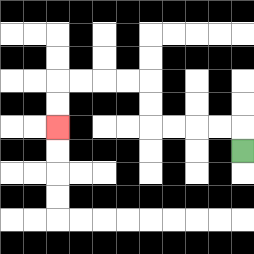{'start': '[10, 6]', 'end': '[2, 5]', 'path_directions': 'U,L,L,L,L,U,U,L,L,L,L,D,D', 'path_coordinates': '[[10, 6], [10, 5], [9, 5], [8, 5], [7, 5], [6, 5], [6, 4], [6, 3], [5, 3], [4, 3], [3, 3], [2, 3], [2, 4], [2, 5]]'}